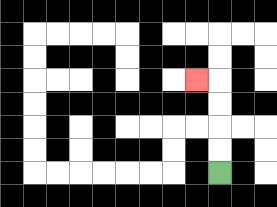{'start': '[9, 7]', 'end': '[8, 3]', 'path_directions': 'U,U,U,U,L', 'path_coordinates': '[[9, 7], [9, 6], [9, 5], [9, 4], [9, 3], [8, 3]]'}